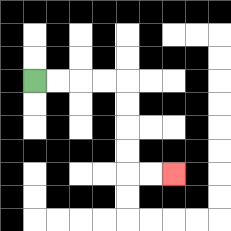{'start': '[1, 3]', 'end': '[7, 7]', 'path_directions': 'R,R,R,R,D,D,D,D,R,R', 'path_coordinates': '[[1, 3], [2, 3], [3, 3], [4, 3], [5, 3], [5, 4], [5, 5], [5, 6], [5, 7], [6, 7], [7, 7]]'}